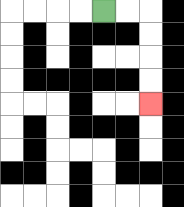{'start': '[4, 0]', 'end': '[6, 4]', 'path_directions': 'R,R,D,D,D,D', 'path_coordinates': '[[4, 0], [5, 0], [6, 0], [6, 1], [6, 2], [6, 3], [6, 4]]'}